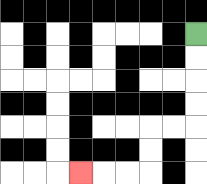{'start': '[8, 1]', 'end': '[3, 7]', 'path_directions': 'D,D,D,D,L,L,D,D,L,L,L', 'path_coordinates': '[[8, 1], [8, 2], [8, 3], [8, 4], [8, 5], [7, 5], [6, 5], [6, 6], [6, 7], [5, 7], [4, 7], [3, 7]]'}